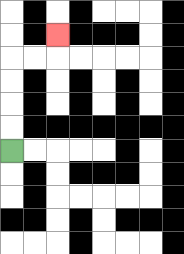{'start': '[0, 6]', 'end': '[2, 1]', 'path_directions': 'U,U,U,U,R,R,U', 'path_coordinates': '[[0, 6], [0, 5], [0, 4], [0, 3], [0, 2], [1, 2], [2, 2], [2, 1]]'}